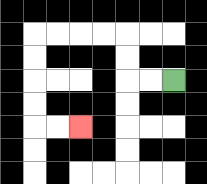{'start': '[7, 3]', 'end': '[3, 5]', 'path_directions': 'L,L,U,U,L,L,L,L,D,D,D,D,R,R', 'path_coordinates': '[[7, 3], [6, 3], [5, 3], [5, 2], [5, 1], [4, 1], [3, 1], [2, 1], [1, 1], [1, 2], [1, 3], [1, 4], [1, 5], [2, 5], [3, 5]]'}